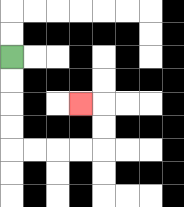{'start': '[0, 2]', 'end': '[3, 4]', 'path_directions': 'D,D,D,D,R,R,R,R,U,U,L', 'path_coordinates': '[[0, 2], [0, 3], [0, 4], [0, 5], [0, 6], [1, 6], [2, 6], [3, 6], [4, 6], [4, 5], [4, 4], [3, 4]]'}